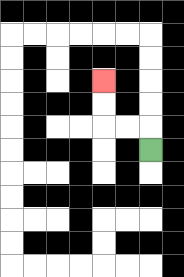{'start': '[6, 6]', 'end': '[4, 3]', 'path_directions': 'U,L,L,U,U', 'path_coordinates': '[[6, 6], [6, 5], [5, 5], [4, 5], [4, 4], [4, 3]]'}